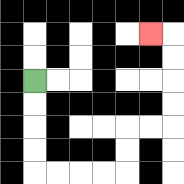{'start': '[1, 3]', 'end': '[6, 1]', 'path_directions': 'D,D,D,D,R,R,R,R,U,U,R,R,U,U,U,U,L', 'path_coordinates': '[[1, 3], [1, 4], [1, 5], [1, 6], [1, 7], [2, 7], [3, 7], [4, 7], [5, 7], [5, 6], [5, 5], [6, 5], [7, 5], [7, 4], [7, 3], [7, 2], [7, 1], [6, 1]]'}